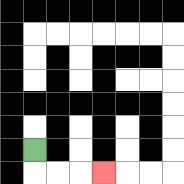{'start': '[1, 6]', 'end': '[4, 7]', 'path_directions': 'D,R,R,R', 'path_coordinates': '[[1, 6], [1, 7], [2, 7], [3, 7], [4, 7]]'}